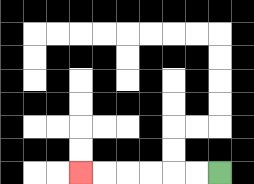{'start': '[9, 7]', 'end': '[3, 7]', 'path_directions': 'L,L,L,L,L,L', 'path_coordinates': '[[9, 7], [8, 7], [7, 7], [6, 7], [5, 7], [4, 7], [3, 7]]'}